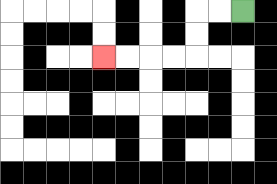{'start': '[10, 0]', 'end': '[4, 2]', 'path_directions': 'L,L,D,D,L,L,L,L', 'path_coordinates': '[[10, 0], [9, 0], [8, 0], [8, 1], [8, 2], [7, 2], [6, 2], [5, 2], [4, 2]]'}